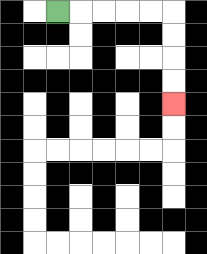{'start': '[2, 0]', 'end': '[7, 4]', 'path_directions': 'R,R,R,R,R,D,D,D,D', 'path_coordinates': '[[2, 0], [3, 0], [4, 0], [5, 0], [6, 0], [7, 0], [7, 1], [7, 2], [7, 3], [7, 4]]'}